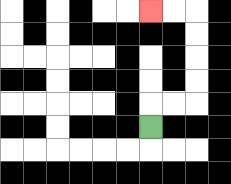{'start': '[6, 5]', 'end': '[6, 0]', 'path_directions': 'U,R,R,U,U,U,U,L,L', 'path_coordinates': '[[6, 5], [6, 4], [7, 4], [8, 4], [8, 3], [8, 2], [8, 1], [8, 0], [7, 0], [6, 0]]'}